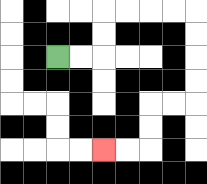{'start': '[2, 2]', 'end': '[4, 6]', 'path_directions': 'R,R,U,U,R,R,R,R,D,D,D,D,L,L,D,D,L,L', 'path_coordinates': '[[2, 2], [3, 2], [4, 2], [4, 1], [4, 0], [5, 0], [6, 0], [7, 0], [8, 0], [8, 1], [8, 2], [8, 3], [8, 4], [7, 4], [6, 4], [6, 5], [6, 6], [5, 6], [4, 6]]'}